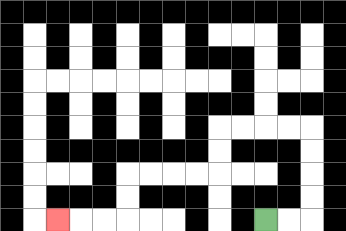{'start': '[11, 9]', 'end': '[2, 9]', 'path_directions': 'R,R,U,U,U,U,L,L,L,L,D,D,L,L,L,L,D,D,L,L,L', 'path_coordinates': '[[11, 9], [12, 9], [13, 9], [13, 8], [13, 7], [13, 6], [13, 5], [12, 5], [11, 5], [10, 5], [9, 5], [9, 6], [9, 7], [8, 7], [7, 7], [6, 7], [5, 7], [5, 8], [5, 9], [4, 9], [3, 9], [2, 9]]'}